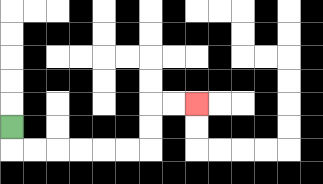{'start': '[0, 5]', 'end': '[8, 4]', 'path_directions': 'D,R,R,R,R,R,R,U,U,R,R', 'path_coordinates': '[[0, 5], [0, 6], [1, 6], [2, 6], [3, 6], [4, 6], [5, 6], [6, 6], [6, 5], [6, 4], [7, 4], [8, 4]]'}